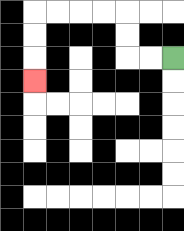{'start': '[7, 2]', 'end': '[1, 3]', 'path_directions': 'L,L,U,U,L,L,L,L,D,D,D', 'path_coordinates': '[[7, 2], [6, 2], [5, 2], [5, 1], [5, 0], [4, 0], [3, 0], [2, 0], [1, 0], [1, 1], [1, 2], [1, 3]]'}